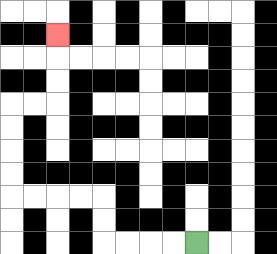{'start': '[8, 10]', 'end': '[2, 1]', 'path_directions': 'L,L,L,L,U,U,L,L,L,L,U,U,U,U,R,R,U,U,U', 'path_coordinates': '[[8, 10], [7, 10], [6, 10], [5, 10], [4, 10], [4, 9], [4, 8], [3, 8], [2, 8], [1, 8], [0, 8], [0, 7], [0, 6], [0, 5], [0, 4], [1, 4], [2, 4], [2, 3], [2, 2], [2, 1]]'}